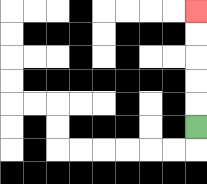{'start': '[8, 5]', 'end': '[8, 0]', 'path_directions': 'U,U,U,U,U', 'path_coordinates': '[[8, 5], [8, 4], [8, 3], [8, 2], [8, 1], [8, 0]]'}